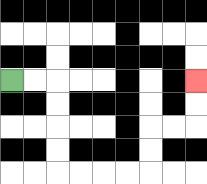{'start': '[0, 3]', 'end': '[8, 3]', 'path_directions': 'R,R,D,D,D,D,R,R,R,R,U,U,R,R,U,U', 'path_coordinates': '[[0, 3], [1, 3], [2, 3], [2, 4], [2, 5], [2, 6], [2, 7], [3, 7], [4, 7], [5, 7], [6, 7], [6, 6], [6, 5], [7, 5], [8, 5], [8, 4], [8, 3]]'}